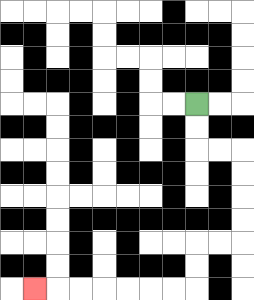{'start': '[8, 4]', 'end': '[1, 12]', 'path_directions': 'D,D,R,R,D,D,D,D,L,L,D,D,L,L,L,L,L,L,L', 'path_coordinates': '[[8, 4], [8, 5], [8, 6], [9, 6], [10, 6], [10, 7], [10, 8], [10, 9], [10, 10], [9, 10], [8, 10], [8, 11], [8, 12], [7, 12], [6, 12], [5, 12], [4, 12], [3, 12], [2, 12], [1, 12]]'}